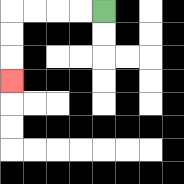{'start': '[4, 0]', 'end': '[0, 3]', 'path_directions': 'L,L,L,L,D,D,D', 'path_coordinates': '[[4, 0], [3, 0], [2, 0], [1, 0], [0, 0], [0, 1], [0, 2], [0, 3]]'}